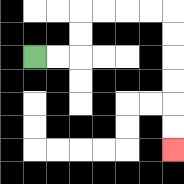{'start': '[1, 2]', 'end': '[7, 6]', 'path_directions': 'R,R,U,U,R,R,R,R,D,D,D,D,D,D', 'path_coordinates': '[[1, 2], [2, 2], [3, 2], [3, 1], [3, 0], [4, 0], [5, 0], [6, 0], [7, 0], [7, 1], [7, 2], [7, 3], [7, 4], [7, 5], [7, 6]]'}